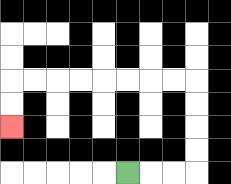{'start': '[5, 7]', 'end': '[0, 5]', 'path_directions': 'R,R,R,U,U,U,U,L,L,L,L,L,L,L,L,D,D', 'path_coordinates': '[[5, 7], [6, 7], [7, 7], [8, 7], [8, 6], [8, 5], [8, 4], [8, 3], [7, 3], [6, 3], [5, 3], [4, 3], [3, 3], [2, 3], [1, 3], [0, 3], [0, 4], [0, 5]]'}